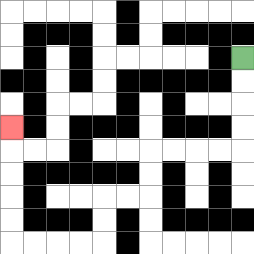{'start': '[10, 2]', 'end': '[0, 5]', 'path_directions': 'D,D,D,D,L,L,L,L,D,D,L,L,D,D,L,L,L,L,U,U,U,U,U', 'path_coordinates': '[[10, 2], [10, 3], [10, 4], [10, 5], [10, 6], [9, 6], [8, 6], [7, 6], [6, 6], [6, 7], [6, 8], [5, 8], [4, 8], [4, 9], [4, 10], [3, 10], [2, 10], [1, 10], [0, 10], [0, 9], [0, 8], [0, 7], [0, 6], [0, 5]]'}